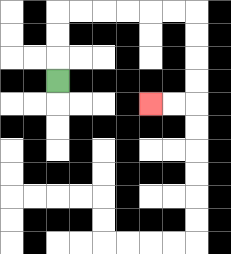{'start': '[2, 3]', 'end': '[6, 4]', 'path_directions': 'U,U,U,R,R,R,R,R,R,D,D,D,D,L,L', 'path_coordinates': '[[2, 3], [2, 2], [2, 1], [2, 0], [3, 0], [4, 0], [5, 0], [6, 0], [7, 0], [8, 0], [8, 1], [8, 2], [8, 3], [8, 4], [7, 4], [6, 4]]'}